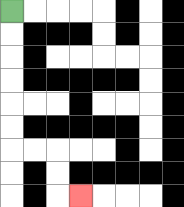{'start': '[0, 0]', 'end': '[3, 8]', 'path_directions': 'D,D,D,D,D,D,R,R,D,D,R', 'path_coordinates': '[[0, 0], [0, 1], [0, 2], [0, 3], [0, 4], [0, 5], [0, 6], [1, 6], [2, 6], [2, 7], [2, 8], [3, 8]]'}